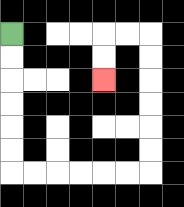{'start': '[0, 1]', 'end': '[4, 3]', 'path_directions': 'D,D,D,D,D,D,R,R,R,R,R,R,U,U,U,U,U,U,L,L,D,D', 'path_coordinates': '[[0, 1], [0, 2], [0, 3], [0, 4], [0, 5], [0, 6], [0, 7], [1, 7], [2, 7], [3, 7], [4, 7], [5, 7], [6, 7], [6, 6], [6, 5], [6, 4], [6, 3], [6, 2], [6, 1], [5, 1], [4, 1], [4, 2], [4, 3]]'}